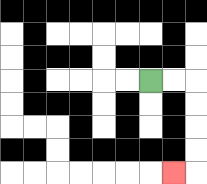{'start': '[6, 3]', 'end': '[7, 7]', 'path_directions': 'R,R,D,D,D,D,L', 'path_coordinates': '[[6, 3], [7, 3], [8, 3], [8, 4], [8, 5], [8, 6], [8, 7], [7, 7]]'}